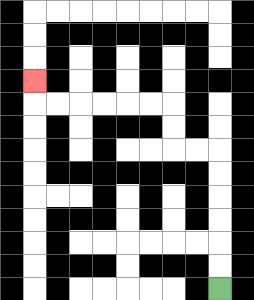{'start': '[9, 12]', 'end': '[1, 3]', 'path_directions': 'U,U,U,U,U,U,L,L,U,U,L,L,L,L,L,L,U', 'path_coordinates': '[[9, 12], [9, 11], [9, 10], [9, 9], [9, 8], [9, 7], [9, 6], [8, 6], [7, 6], [7, 5], [7, 4], [6, 4], [5, 4], [4, 4], [3, 4], [2, 4], [1, 4], [1, 3]]'}